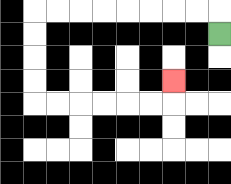{'start': '[9, 1]', 'end': '[7, 3]', 'path_directions': 'U,L,L,L,L,L,L,L,L,D,D,D,D,R,R,R,R,R,R,U', 'path_coordinates': '[[9, 1], [9, 0], [8, 0], [7, 0], [6, 0], [5, 0], [4, 0], [3, 0], [2, 0], [1, 0], [1, 1], [1, 2], [1, 3], [1, 4], [2, 4], [3, 4], [4, 4], [5, 4], [6, 4], [7, 4], [7, 3]]'}